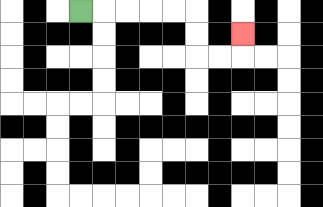{'start': '[3, 0]', 'end': '[10, 1]', 'path_directions': 'R,R,R,R,R,D,D,R,R,U', 'path_coordinates': '[[3, 0], [4, 0], [5, 0], [6, 0], [7, 0], [8, 0], [8, 1], [8, 2], [9, 2], [10, 2], [10, 1]]'}